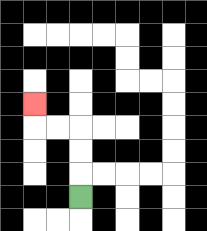{'start': '[3, 8]', 'end': '[1, 4]', 'path_directions': 'U,U,U,L,L,U', 'path_coordinates': '[[3, 8], [3, 7], [3, 6], [3, 5], [2, 5], [1, 5], [1, 4]]'}